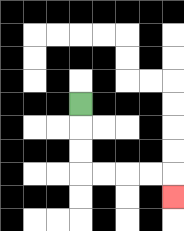{'start': '[3, 4]', 'end': '[7, 8]', 'path_directions': 'D,D,D,R,R,R,R,D', 'path_coordinates': '[[3, 4], [3, 5], [3, 6], [3, 7], [4, 7], [5, 7], [6, 7], [7, 7], [7, 8]]'}